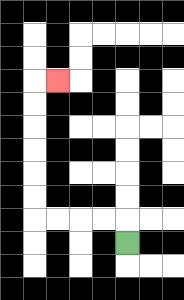{'start': '[5, 10]', 'end': '[2, 3]', 'path_directions': 'U,L,L,L,L,U,U,U,U,U,U,R', 'path_coordinates': '[[5, 10], [5, 9], [4, 9], [3, 9], [2, 9], [1, 9], [1, 8], [1, 7], [1, 6], [1, 5], [1, 4], [1, 3], [2, 3]]'}